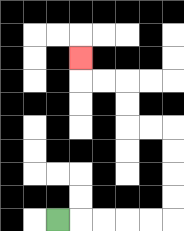{'start': '[2, 9]', 'end': '[3, 2]', 'path_directions': 'R,R,R,R,R,U,U,U,U,L,L,U,U,L,L,U', 'path_coordinates': '[[2, 9], [3, 9], [4, 9], [5, 9], [6, 9], [7, 9], [7, 8], [7, 7], [7, 6], [7, 5], [6, 5], [5, 5], [5, 4], [5, 3], [4, 3], [3, 3], [3, 2]]'}